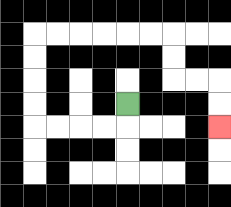{'start': '[5, 4]', 'end': '[9, 5]', 'path_directions': 'D,L,L,L,L,U,U,U,U,R,R,R,R,R,R,D,D,R,R,D,D', 'path_coordinates': '[[5, 4], [5, 5], [4, 5], [3, 5], [2, 5], [1, 5], [1, 4], [1, 3], [1, 2], [1, 1], [2, 1], [3, 1], [4, 1], [5, 1], [6, 1], [7, 1], [7, 2], [7, 3], [8, 3], [9, 3], [9, 4], [9, 5]]'}